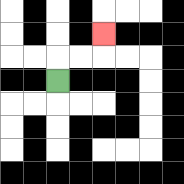{'start': '[2, 3]', 'end': '[4, 1]', 'path_directions': 'U,R,R,U', 'path_coordinates': '[[2, 3], [2, 2], [3, 2], [4, 2], [4, 1]]'}